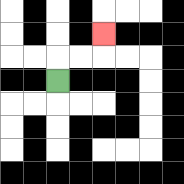{'start': '[2, 3]', 'end': '[4, 1]', 'path_directions': 'U,R,R,U', 'path_coordinates': '[[2, 3], [2, 2], [3, 2], [4, 2], [4, 1]]'}